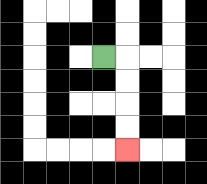{'start': '[4, 2]', 'end': '[5, 6]', 'path_directions': 'R,D,D,D,D', 'path_coordinates': '[[4, 2], [5, 2], [5, 3], [5, 4], [5, 5], [5, 6]]'}